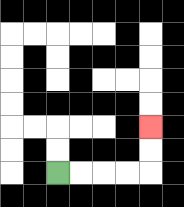{'start': '[2, 7]', 'end': '[6, 5]', 'path_directions': 'R,R,R,R,U,U', 'path_coordinates': '[[2, 7], [3, 7], [4, 7], [5, 7], [6, 7], [6, 6], [6, 5]]'}